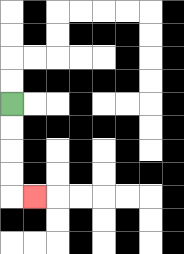{'start': '[0, 4]', 'end': '[1, 8]', 'path_directions': 'D,D,D,D,R', 'path_coordinates': '[[0, 4], [0, 5], [0, 6], [0, 7], [0, 8], [1, 8]]'}